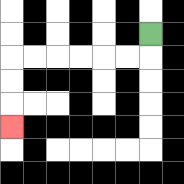{'start': '[6, 1]', 'end': '[0, 5]', 'path_directions': 'D,L,L,L,L,L,L,D,D,D', 'path_coordinates': '[[6, 1], [6, 2], [5, 2], [4, 2], [3, 2], [2, 2], [1, 2], [0, 2], [0, 3], [0, 4], [0, 5]]'}